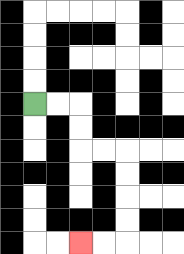{'start': '[1, 4]', 'end': '[3, 10]', 'path_directions': 'R,R,D,D,R,R,D,D,D,D,L,L', 'path_coordinates': '[[1, 4], [2, 4], [3, 4], [3, 5], [3, 6], [4, 6], [5, 6], [5, 7], [5, 8], [5, 9], [5, 10], [4, 10], [3, 10]]'}